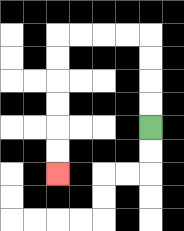{'start': '[6, 5]', 'end': '[2, 7]', 'path_directions': 'U,U,U,U,L,L,L,L,D,D,D,D,D,D', 'path_coordinates': '[[6, 5], [6, 4], [6, 3], [6, 2], [6, 1], [5, 1], [4, 1], [3, 1], [2, 1], [2, 2], [2, 3], [2, 4], [2, 5], [2, 6], [2, 7]]'}